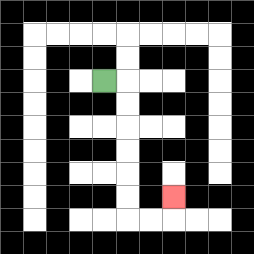{'start': '[4, 3]', 'end': '[7, 8]', 'path_directions': 'R,D,D,D,D,D,D,R,R,U', 'path_coordinates': '[[4, 3], [5, 3], [5, 4], [5, 5], [5, 6], [5, 7], [5, 8], [5, 9], [6, 9], [7, 9], [7, 8]]'}